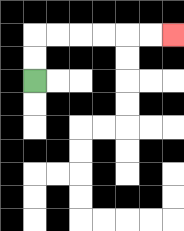{'start': '[1, 3]', 'end': '[7, 1]', 'path_directions': 'U,U,R,R,R,R,R,R', 'path_coordinates': '[[1, 3], [1, 2], [1, 1], [2, 1], [3, 1], [4, 1], [5, 1], [6, 1], [7, 1]]'}